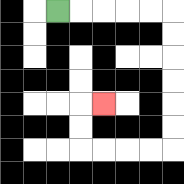{'start': '[2, 0]', 'end': '[4, 4]', 'path_directions': 'R,R,R,R,R,D,D,D,D,D,D,L,L,L,L,U,U,R', 'path_coordinates': '[[2, 0], [3, 0], [4, 0], [5, 0], [6, 0], [7, 0], [7, 1], [7, 2], [7, 3], [7, 4], [7, 5], [7, 6], [6, 6], [5, 6], [4, 6], [3, 6], [3, 5], [3, 4], [4, 4]]'}